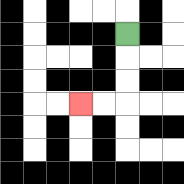{'start': '[5, 1]', 'end': '[3, 4]', 'path_directions': 'D,D,D,L,L', 'path_coordinates': '[[5, 1], [5, 2], [5, 3], [5, 4], [4, 4], [3, 4]]'}